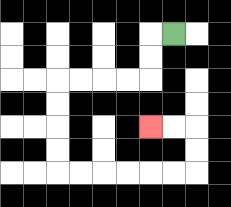{'start': '[7, 1]', 'end': '[6, 5]', 'path_directions': 'L,D,D,L,L,L,L,D,D,D,D,R,R,R,R,R,R,U,U,L,L', 'path_coordinates': '[[7, 1], [6, 1], [6, 2], [6, 3], [5, 3], [4, 3], [3, 3], [2, 3], [2, 4], [2, 5], [2, 6], [2, 7], [3, 7], [4, 7], [5, 7], [6, 7], [7, 7], [8, 7], [8, 6], [8, 5], [7, 5], [6, 5]]'}